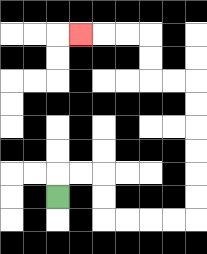{'start': '[2, 8]', 'end': '[3, 1]', 'path_directions': 'U,R,R,D,D,R,R,R,R,U,U,U,U,U,U,L,L,U,U,L,L,L', 'path_coordinates': '[[2, 8], [2, 7], [3, 7], [4, 7], [4, 8], [4, 9], [5, 9], [6, 9], [7, 9], [8, 9], [8, 8], [8, 7], [8, 6], [8, 5], [8, 4], [8, 3], [7, 3], [6, 3], [6, 2], [6, 1], [5, 1], [4, 1], [3, 1]]'}